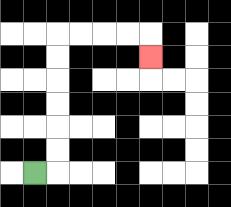{'start': '[1, 7]', 'end': '[6, 2]', 'path_directions': 'R,U,U,U,U,U,U,R,R,R,R,D', 'path_coordinates': '[[1, 7], [2, 7], [2, 6], [2, 5], [2, 4], [2, 3], [2, 2], [2, 1], [3, 1], [4, 1], [5, 1], [6, 1], [6, 2]]'}